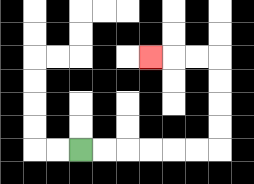{'start': '[3, 6]', 'end': '[6, 2]', 'path_directions': 'R,R,R,R,R,R,U,U,U,U,L,L,L', 'path_coordinates': '[[3, 6], [4, 6], [5, 6], [6, 6], [7, 6], [8, 6], [9, 6], [9, 5], [9, 4], [9, 3], [9, 2], [8, 2], [7, 2], [6, 2]]'}